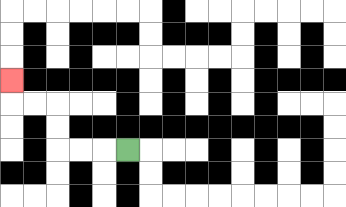{'start': '[5, 6]', 'end': '[0, 3]', 'path_directions': 'L,L,L,U,U,L,L,U', 'path_coordinates': '[[5, 6], [4, 6], [3, 6], [2, 6], [2, 5], [2, 4], [1, 4], [0, 4], [0, 3]]'}